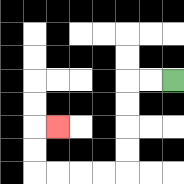{'start': '[7, 3]', 'end': '[2, 5]', 'path_directions': 'L,L,D,D,D,D,L,L,L,L,U,U,R', 'path_coordinates': '[[7, 3], [6, 3], [5, 3], [5, 4], [5, 5], [5, 6], [5, 7], [4, 7], [3, 7], [2, 7], [1, 7], [1, 6], [1, 5], [2, 5]]'}